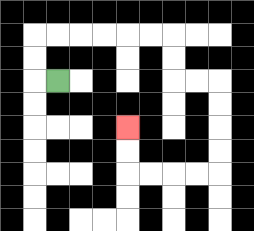{'start': '[2, 3]', 'end': '[5, 5]', 'path_directions': 'L,U,U,R,R,R,R,R,R,D,D,R,R,D,D,D,D,L,L,L,L,U,U', 'path_coordinates': '[[2, 3], [1, 3], [1, 2], [1, 1], [2, 1], [3, 1], [4, 1], [5, 1], [6, 1], [7, 1], [7, 2], [7, 3], [8, 3], [9, 3], [9, 4], [9, 5], [9, 6], [9, 7], [8, 7], [7, 7], [6, 7], [5, 7], [5, 6], [5, 5]]'}